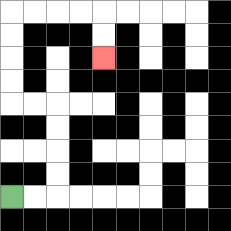{'start': '[0, 8]', 'end': '[4, 2]', 'path_directions': 'R,R,U,U,U,U,L,L,U,U,U,U,R,R,R,R,D,D', 'path_coordinates': '[[0, 8], [1, 8], [2, 8], [2, 7], [2, 6], [2, 5], [2, 4], [1, 4], [0, 4], [0, 3], [0, 2], [0, 1], [0, 0], [1, 0], [2, 0], [3, 0], [4, 0], [4, 1], [4, 2]]'}